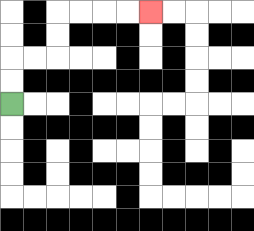{'start': '[0, 4]', 'end': '[6, 0]', 'path_directions': 'U,U,R,R,U,U,R,R,R,R', 'path_coordinates': '[[0, 4], [0, 3], [0, 2], [1, 2], [2, 2], [2, 1], [2, 0], [3, 0], [4, 0], [5, 0], [6, 0]]'}